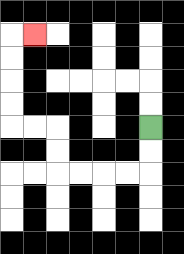{'start': '[6, 5]', 'end': '[1, 1]', 'path_directions': 'D,D,L,L,L,L,U,U,L,L,U,U,U,U,R', 'path_coordinates': '[[6, 5], [6, 6], [6, 7], [5, 7], [4, 7], [3, 7], [2, 7], [2, 6], [2, 5], [1, 5], [0, 5], [0, 4], [0, 3], [0, 2], [0, 1], [1, 1]]'}